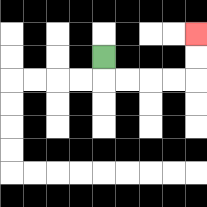{'start': '[4, 2]', 'end': '[8, 1]', 'path_directions': 'D,R,R,R,R,U,U', 'path_coordinates': '[[4, 2], [4, 3], [5, 3], [6, 3], [7, 3], [8, 3], [8, 2], [8, 1]]'}